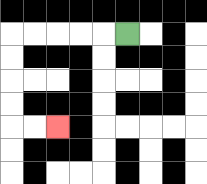{'start': '[5, 1]', 'end': '[2, 5]', 'path_directions': 'L,L,L,L,L,D,D,D,D,R,R', 'path_coordinates': '[[5, 1], [4, 1], [3, 1], [2, 1], [1, 1], [0, 1], [0, 2], [0, 3], [0, 4], [0, 5], [1, 5], [2, 5]]'}